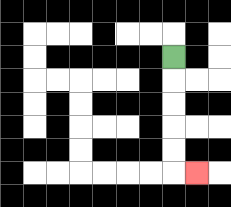{'start': '[7, 2]', 'end': '[8, 7]', 'path_directions': 'D,D,D,D,D,R', 'path_coordinates': '[[7, 2], [7, 3], [7, 4], [7, 5], [7, 6], [7, 7], [8, 7]]'}